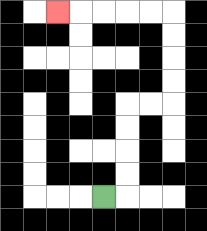{'start': '[4, 8]', 'end': '[2, 0]', 'path_directions': 'R,U,U,U,U,R,R,U,U,U,U,L,L,L,L,L', 'path_coordinates': '[[4, 8], [5, 8], [5, 7], [5, 6], [5, 5], [5, 4], [6, 4], [7, 4], [7, 3], [7, 2], [7, 1], [7, 0], [6, 0], [5, 0], [4, 0], [3, 0], [2, 0]]'}